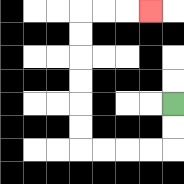{'start': '[7, 4]', 'end': '[6, 0]', 'path_directions': 'D,D,L,L,L,L,U,U,U,U,U,U,R,R,R', 'path_coordinates': '[[7, 4], [7, 5], [7, 6], [6, 6], [5, 6], [4, 6], [3, 6], [3, 5], [3, 4], [3, 3], [3, 2], [3, 1], [3, 0], [4, 0], [5, 0], [6, 0]]'}